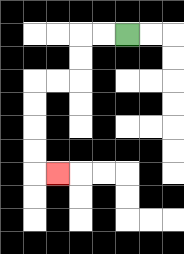{'start': '[5, 1]', 'end': '[2, 7]', 'path_directions': 'L,L,D,D,L,L,D,D,D,D,R', 'path_coordinates': '[[5, 1], [4, 1], [3, 1], [3, 2], [3, 3], [2, 3], [1, 3], [1, 4], [1, 5], [1, 6], [1, 7], [2, 7]]'}